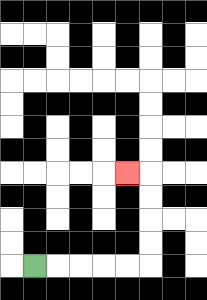{'start': '[1, 11]', 'end': '[5, 7]', 'path_directions': 'R,R,R,R,R,U,U,U,U,L', 'path_coordinates': '[[1, 11], [2, 11], [3, 11], [4, 11], [5, 11], [6, 11], [6, 10], [6, 9], [6, 8], [6, 7], [5, 7]]'}